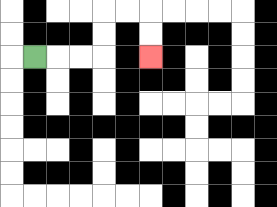{'start': '[1, 2]', 'end': '[6, 2]', 'path_directions': 'R,R,R,U,U,R,R,D,D', 'path_coordinates': '[[1, 2], [2, 2], [3, 2], [4, 2], [4, 1], [4, 0], [5, 0], [6, 0], [6, 1], [6, 2]]'}